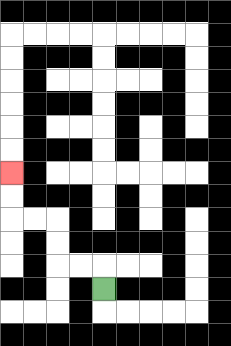{'start': '[4, 12]', 'end': '[0, 7]', 'path_directions': 'U,L,L,U,U,L,L,U,U', 'path_coordinates': '[[4, 12], [4, 11], [3, 11], [2, 11], [2, 10], [2, 9], [1, 9], [0, 9], [0, 8], [0, 7]]'}